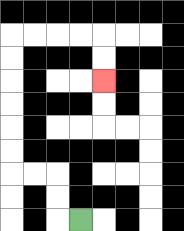{'start': '[3, 9]', 'end': '[4, 3]', 'path_directions': 'L,U,U,L,L,U,U,U,U,U,U,R,R,R,R,D,D', 'path_coordinates': '[[3, 9], [2, 9], [2, 8], [2, 7], [1, 7], [0, 7], [0, 6], [0, 5], [0, 4], [0, 3], [0, 2], [0, 1], [1, 1], [2, 1], [3, 1], [4, 1], [4, 2], [4, 3]]'}